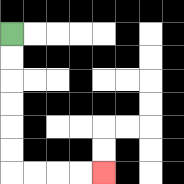{'start': '[0, 1]', 'end': '[4, 7]', 'path_directions': 'D,D,D,D,D,D,R,R,R,R', 'path_coordinates': '[[0, 1], [0, 2], [0, 3], [0, 4], [0, 5], [0, 6], [0, 7], [1, 7], [2, 7], [3, 7], [4, 7]]'}